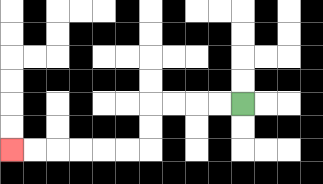{'start': '[10, 4]', 'end': '[0, 6]', 'path_directions': 'L,L,L,L,D,D,L,L,L,L,L,L', 'path_coordinates': '[[10, 4], [9, 4], [8, 4], [7, 4], [6, 4], [6, 5], [6, 6], [5, 6], [4, 6], [3, 6], [2, 6], [1, 6], [0, 6]]'}